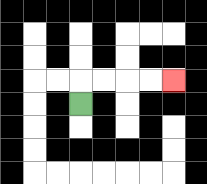{'start': '[3, 4]', 'end': '[7, 3]', 'path_directions': 'U,R,R,R,R', 'path_coordinates': '[[3, 4], [3, 3], [4, 3], [5, 3], [6, 3], [7, 3]]'}